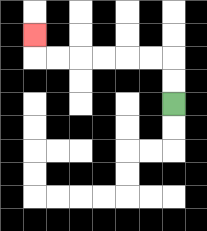{'start': '[7, 4]', 'end': '[1, 1]', 'path_directions': 'U,U,L,L,L,L,L,L,U', 'path_coordinates': '[[7, 4], [7, 3], [7, 2], [6, 2], [5, 2], [4, 2], [3, 2], [2, 2], [1, 2], [1, 1]]'}